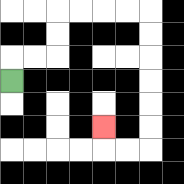{'start': '[0, 3]', 'end': '[4, 5]', 'path_directions': 'U,R,R,U,U,R,R,R,R,D,D,D,D,D,D,L,L,U', 'path_coordinates': '[[0, 3], [0, 2], [1, 2], [2, 2], [2, 1], [2, 0], [3, 0], [4, 0], [5, 0], [6, 0], [6, 1], [6, 2], [6, 3], [6, 4], [6, 5], [6, 6], [5, 6], [4, 6], [4, 5]]'}